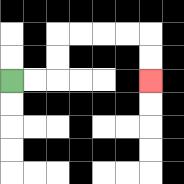{'start': '[0, 3]', 'end': '[6, 3]', 'path_directions': 'R,R,U,U,R,R,R,R,D,D', 'path_coordinates': '[[0, 3], [1, 3], [2, 3], [2, 2], [2, 1], [3, 1], [4, 1], [5, 1], [6, 1], [6, 2], [6, 3]]'}